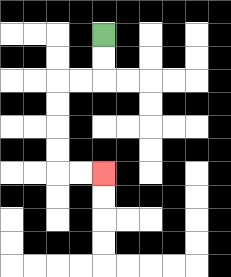{'start': '[4, 1]', 'end': '[4, 7]', 'path_directions': 'D,D,L,L,D,D,D,D,R,R', 'path_coordinates': '[[4, 1], [4, 2], [4, 3], [3, 3], [2, 3], [2, 4], [2, 5], [2, 6], [2, 7], [3, 7], [4, 7]]'}